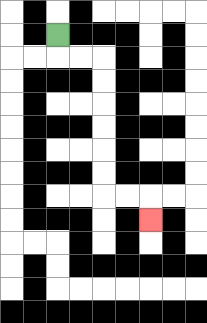{'start': '[2, 1]', 'end': '[6, 9]', 'path_directions': 'D,R,R,D,D,D,D,D,D,R,R,D', 'path_coordinates': '[[2, 1], [2, 2], [3, 2], [4, 2], [4, 3], [4, 4], [4, 5], [4, 6], [4, 7], [4, 8], [5, 8], [6, 8], [6, 9]]'}